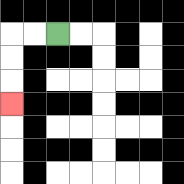{'start': '[2, 1]', 'end': '[0, 4]', 'path_directions': 'L,L,D,D,D', 'path_coordinates': '[[2, 1], [1, 1], [0, 1], [0, 2], [0, 3], [0, 4]]'}